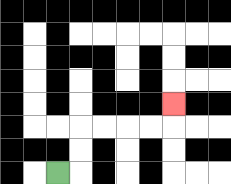{'start': '[2, 7]', 'end': '[7, 4]', 'path_directions': 'R,U,U,R,R,R,R,U', 'path_coordinates': '[[2, 7], [3, 7], [3, 6], [3, 5], [4, 5], [5, 5], [6, 5], [7, 5], [7, 4]]'}